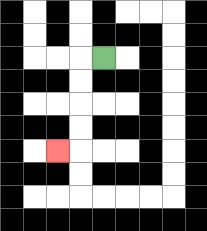{'start': '[4, 2]', 'end': '[2, 6]', 'path_directions': 'L,D,D,D,D,L', 'path_coordinates': '[[4, 2], [3, 2], [3, 3], [3, 4], [3, 5], [3, 6], [2, 6]]'}